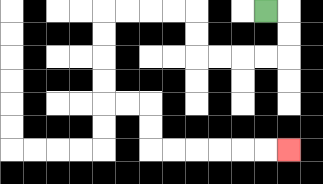{'start': '[11, 0]', 'end': '[12, 6]', 'path_directions': 'R,D,D,L,L,L,L,U,U,L,L,L,L,D,D,D,D,R,R,D,D,R,R,R,R,R,R', 'path_coordinates': '[[11, 0], [12, 0], [12, 1], [12, 2], [11, 2], [10, 2], [9, 2], [8, 2], [8, 1], [8, 0], [7, 0], [6, 0], [5, 0], [4, 0], [4, 1], [4, 2], [4, 3], [4, 4], [5, 4], [6, 4], [6, 5], [6, 6], [7, 6], [8, 6], [9, 6], [10, 6], [11, 6], [12, 6]]'}